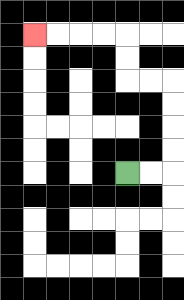{'start': '[5, 7]', 'end': '[1, 1]', 'path_directions': 'R,R,U,U,U,U,L,L,U,U,L,L,L,L', 'path_coordinates': '[[5, 7], [6, 7], [7, 7], [7, 6], [7, 5], [7, 4], [7, 3], [6, 3], [5, 3], [5, 2], [5, 1], [4, 1], [3, 1], [2, 1], [1, 1]]'}